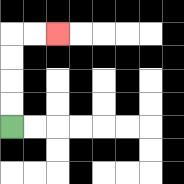{'start': '[0, 5]', 'end': '[2, 1]', 'path_directions': 'U,U,U,U,R,R', 'path_coordinates': '[[0, 5], [0, 4], [0, 3], [0, 2], [0, 1], [1, 1], [2, 1]]'}